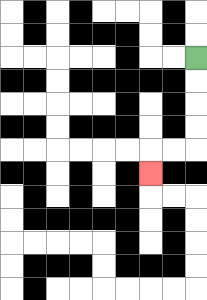{'start': '[8, 2]', 'end': '[6, 7]', 'path_directions': 'D,D,D,D,L,L,D', 'path_coordinates': '[[8, 2], [8, 3], [8, 4], [8, 5], [8, 6], [7, 6], [6, 6], [6, 7]]'}